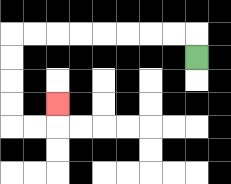{'start': '[8, 2]', 'end': '[2, 4]', 'path_directions': 'U,L,L,L,L,L,L,L,L,D,D,D,D,R,R,U', 'path_coordinates': '[[8, 2], [8, 1], [7, 1], [6, 1], [5, 1], [4, 1], [3, 1], [2, 1], [1, 1], [0, 1], [0, 2], [0, 3], [0, 4], [0, 5], [1, 5], [2, 5], [2, 4]]'}